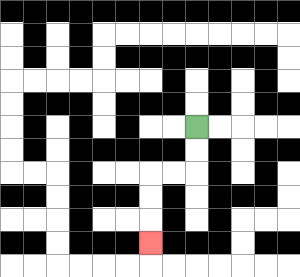{'start': '[8, 5]', 'end': '[6, 10]', 'path_directions': 'D,D,L,L,D,D,D', 'path_coordinates': '[[8, 5], [8, 6], [8, 7], [7, 7], [6, 7], [6, 8], [6, 9], [6, 10]]'}